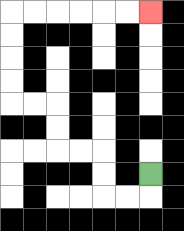{'start': '[6, 7]', 'end': '[6, 0]', 'path_directions': 'D,L,L,U,U,L,L,U,U,L,L,U,U,U,U,R,R,R,R,R,R', 'path_coordinates': '[[6, 7], [6, 8], [5, 8], [4, 8], [4, 7], [4, 6], [3, 6], [2, 6], [2, 5], [2, 4], [1, 4], [0, 4], [0, 3], [0, 2], [0, 1], [0, 0], [1, 0], [2, 0], [3, 0], [4, 0], [5, 0], [6, 0]]'}